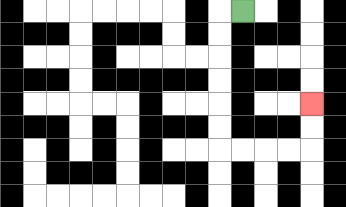{'start': '[10, 0]', 'end': '[13, 4]', 'path_directions': 'L,D,D,D,D,D,D,R,R,R,R,U,U', 'path_coordinates': '[[10, 0], [9, 0], [9, 1], [9, 2], [9, 3], [9, 4], [9, 5], [9, 6], [10, 6], [11, 6], [12, 6], [13, 6], [13, 5], [13, 4]]'}